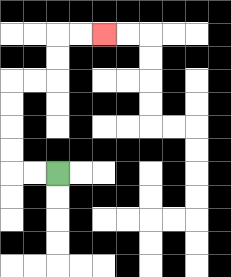{'start': '[2, 7]', 'end': '[4, 1]', 'path_directions': 'L,L,U,U,U,U,R,R,U,U,R,R', 'path_coordinates': '[[2, 7], [1, 7], [0, 7], [0, 6], [0, 5], [0, 4], [0, 3], [1, 3], [2, 3], [2, 2], [2, 1], [3, 1], [4, 1]]'}